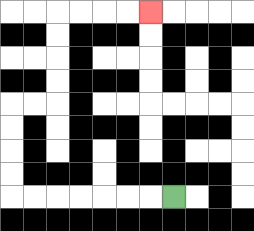{'start': '[7, 8]', 'end': '[6, 0]', 'path_directions': 'L,L,L,L,L,L,L,U,U,U,U,R,R,U,U,U,U,R,R,R,R', 'path_coordinates': '[[7, 8], [6, 8], [5, 8], [4, 8], [3, 8], [2, 8], [1, 8], [0, 8], [0, 7], [0, 6], [0, 5], [0, 4], [1, 4], [2, 4], [2, 3], [2, 2], [2, 1], [2, 0], [3, 0], [4, 0], [5, 0], [6, 0]]'}